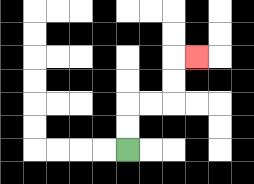{'start': '[5, 6]', 'end': '[8, 2]', 'path_directions': 'U,U,R,R,U,U,R', 'path_coordinates': '[[5, 6], [5, 5], [5, 4], [6, 4], [7, 4], [7, 3], [7, 2], [8, 2]]'}